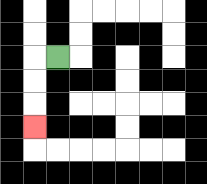{'start': '[2, 2]', 'end': '[1, 5]', 'path_directions': 'L,D,D,D', 'path_coordinates': '[[2, 2], [1, 2], [1, 3], [1, 4], [1, 5]]'}